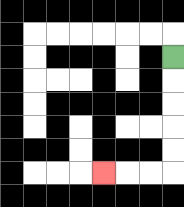{'start': '[7, 2]', 'end': '[4, 7]', 'path_directions': 'D,D,D,D,D,L,L,L', 'path_coordinates': '[[7, 2], [7, 3], [7, 4], [7, 5], [7, 6], [7, 7], [6, 7], [5, 7], [4, 7]]'}